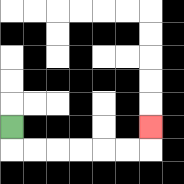{'start': '[0, 5]', 'end': '[6, 5]', 'path_directions': 'D,R,R,R,R,R,R,U', 'path_coordinates': '[[0, 5], [0, 6], [1, 6], [2, 6], [3, 6], [4, 6], [5, 6], [6, 6], [6, 5]]'}